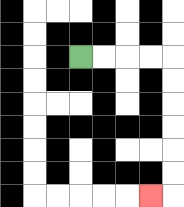{'start': '[3, 2]', 'end': '[6, 8]', 'path_directions': 'R,R,R,R,D,D,D,D,D,D,L', 'path_coordinates': '[[3, 2], [4, 2], [5, 2], [6, 2], [7, 2], [7, 3], [7, 4], [7, 5], [7, 6], [7, 7], [7, 8], [6, 8]]'}